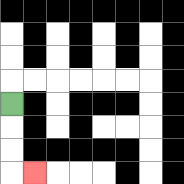{'start': '[0, 4]', 'end': '[1, 7]', 'path_directions': 'D,D,D,R', 'path_coordinates': '[[0, 4], [0, 5], [0, 6], [0, 7], [1, 7]]'}